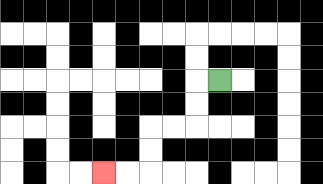{'start': '[9, 3]', 'end': '[4, 7]', 'path_directions': 'L,D,D,L,L,D,D,L,L', 'path_coordinates': '[[9, 3], [8, 3], [8, 4], [8, 5], [7, 5], [6, 5], [6, 6], [6, 7], [5, 7], [4, 7]]'}